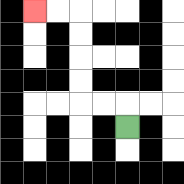{'start': '[5, 5]', 'end': '[1, 0]', 'path_directions': 'U,L,L,U,U,U,U,L,L', 'path_coordinates': '[[5, 5], [5, 4], [4, 4], [3, 4], [3, 3], [3, 2], [3, 1], [3, 0], [2, 0], [1, 0]]'}